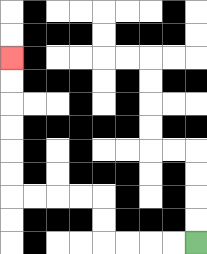{'start': '[8, 10]', 'end': '[0, 2]', 'path_directions': 'L,L,L,L,U,U,L,L,L,L,U,U,U,U,U,U', 'path_coordinates': '[[8, 10], [7, 10], [6, 10], [5, 10], [4, 10], [4, 9], [4, 8], [3, 8], [2, 8], [1, 8], [0, 8], [0, 7], [0, 6], [0, 5], [0, 4], [0, 3], [0, 2]]'}